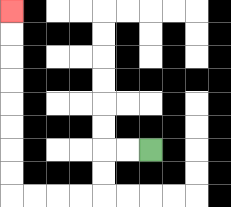{'start': '[6, 6]', 'end': '[0, 0]', 'path_directions': 'L,L,D,D,L,L,L,L,U,U,U,U,U,U,U,U', 'path_coordinates': '[[6, 6], [5, 6], [4, 6], [4, 7], [4, 8], [3, 8], [2, 8], [1, 8], [0, 8], [0, 7], [0, 6], [0, 5], [0, 4], [0, 3], [0, 2], [0, 1], [0, 0]]'}